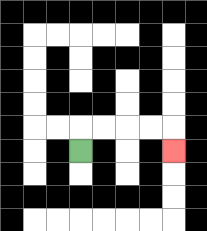{'start': '[3, 6]', 'end': '[7, 6]', 'path_directions': 'U,R,R,R,R,D', 'path_coordinates': '[[3, 6], [3, 5], [4, 5], [5, 5], [6, 5], [7, 5], [7, 6]]'}